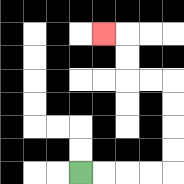{'start': '[3, 7]', 'end': '[4, 1]', 'path_directions': 'R,R,R,R,U,U,U,U,L,L,U,U,L', 'path_coordinates': '[[3, 7], [4, 7], [5, 7], [6, 7], [7, 7], [7, 6], [7, 5], [7, 4], [7, 3], [6, 3], [5, 3], [5, 2], [5, 1], [4, 1]]'}